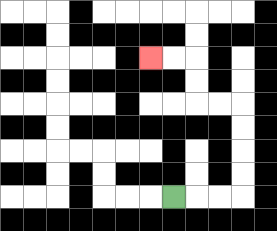{'start': '[7, 8]', 'end': '[6, 2]', 'path_directions': 'R,R,R,U,U,U,U,L,L,U,U,L,L', 'path_coordinates': '[[7, 8], [8, 8], [9, 8], [10, 8], [10, 7], [10, 6], [10, 5], [10, 4], [9, 4], [8, 4], [8, 3], [8, 2], [7, 2], [6, 2]]'}